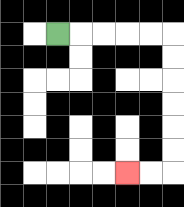{'start': '[2, 1]', 'end': '[5, 7]', 'path_directions': 'R,R,R,R,R,D,D,D,D,D,D,L,L', 'path_coordinates': '[[2, 1], [3, 1], [4, 1], [5, 1], [6, 1], [7, 1], [7, 2], [7, 3], [7, 4], [7, 5], [7, 6], [7, 7], [6, 7], [5, 7]]'}